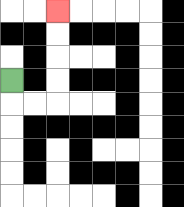{'start': '[0, 3]', 'end': '[2, 0]', 'path_directions': 'D,R,R,U,U,U,U', 'path_coordinates': '[[0, 3], [0, 4], [1, 4], [2, 4], [2, 3], [2, 2], [2, 1], [2, 0]]'}